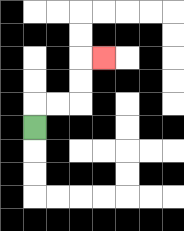{'start': '[1, 5]', 'end': '[4, 2]', 'path_directions': 'U,R,R,U,U,R', 'path_coordinates': '[[1, 5], [1, 4], [2, 4], [3, 4], [3, 3], [3, 2], [4, 2]]'}